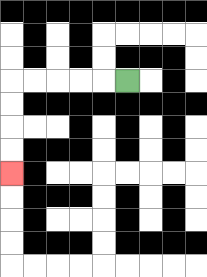{'start': '[5, 3]', 'end': '[0, 7]', 'path_directions': 'L,L,L,L,L,D,D,D,D', 'path_coordinates': '[[5, 3], [4, 3], [3, 3], [2, 3], [1, 3], [0, 3], [0, 4], [0, 5], [0, 6], [0, 7]]'}